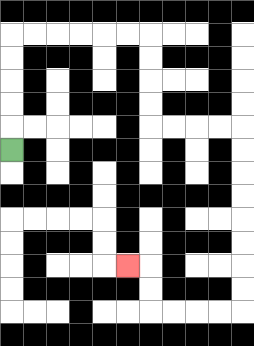{'start': '[0, 6]', 'end': '[5, 11]', 'path_directions': 'U,U,U,U,U,R,R,R,R,R,R,D,D,D,D,R,R,R,R,D,D,D,D,D,D,D,D,L,L,L,L,U,U,L', 'path_coordinates': '[[0, 6], [0, 5], [0, 4], [0, 3], [0, 2], [0, 1], [1, 1], [2, 1], [3, 1], [4, 1], [5, 1], [6, 1], [6, 2], [6, 3], [6, 4], [6, 5], [7, 5], [8, 5], [9, 5], [10, 5], [10, 6], [10, 7], [10, 8], [10, 9], [10, 10], [10, 11], [10, 12], [10, 13], [9, 13], [8, 13], [7, 13], [6, 13], [6, 12], [6, 11], [5, 11]]'}